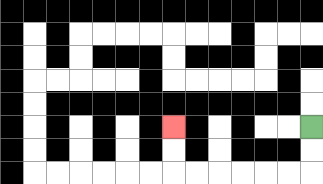{'start': '[13, 5]', 'end': '[7, 5]', 'path_directions': 'D,D,L,L,L,L,L,L,U,U', 'path_coordinates': '[[13, 5], [13, 6], [13, 7], [12, 7], [11, 7], [10, 7], [9, 7], [8, 7], [7, 7], [7, 6], [7, 5]]'}